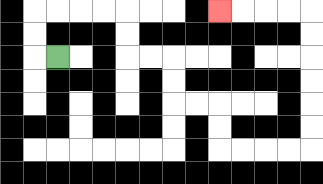{'start': '[2, 2]', 'end': '[9, 0]', 'path_directions': 'L,U,U,R,R,R,R,D,D,R,R,D,D,R,R,D,D,R,R,R,R,U,U,U,U,U,U,L,L,L,L', 'path_coordinates': '[[2, 2], [1, 2], [1, 1], [1, 0], [2, 0], [3, 0], [4, 0], [5, 0], [5, 1], [5, 2], [6, 2], [7, 2], [7, 3], [7, 4], [8, 4], [9, 4], [9, 5], [9, 6], [10, 6], [11, 6], [12, 6], [13, 6], [13, 5], [13, 4], [13, 3], [13, 2], [13, 1], [13, 0], [12, 0], [11, 0], [10, 0], [9, 0]]'}